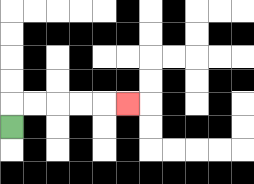{'start': '[0, 5]', 'end': '[5, 4]', 'path_directions': 'U,R,R,R,R,R', 'path_coordinates': '[[0, 5], [0, 4], [1, 4], [2, 4], [3, 4], [4, 4], [5, 4]]'}